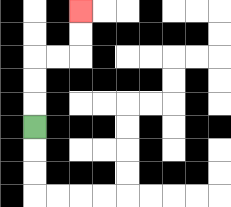{'start': '[1, 5]', 'end': '[3, 0]', 'path_directions': 'U,U,U,R,R,U,U', 'path_coordinates': '[[1, 5], [1, 4], [1, 3], [1, 2], [2, 2], [3, 2], [3, 1], [3, 0]]'}